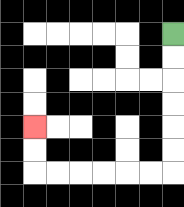{'start': '[7, 1]', 'end': '[1, 5]', 'path_directions': 'D,D,D,D,D,D,L,L,L,L,L,L,U,U', 'path_coordinates': '[[7, 1], [7, 2], [7, 3], [7, 4], [7, 5], [7, 6], [7, 7], [6, 7], [5, 7], [4, 7], [3, 7], [2, 7], [1, 7], [1, 6], [1, 5]]'}